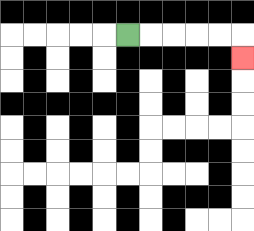{'start': '[5, 1]', 'end': '[10, 2]', 'path_directions': 'R,R,R,R,R,D', 'path_coordinates': '[[5, 1], [6, 1], [7, 1], [8, 1], [9, 1], [10, 1], [10, 2]]'}